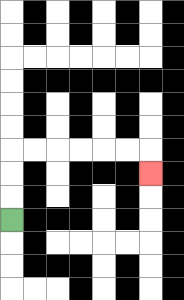{'start': '[0, 9]', 'end': '[6, 7]', 'path_directions': 'U,U,U,R,R,R,R,R,R,D', 'path_coordinates': '[[0, 9], [0, 8], [0, 7], [0, 6], [1, 6], [2, 6], [3, 6], [4, 6], [5, 6], [6, 6], [6, 7]]'}